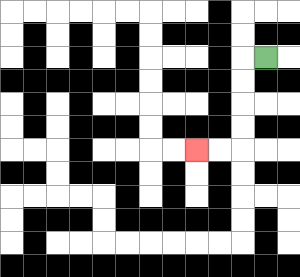{'start': '[11, 2]', 'end': '[8, 6]', 'path_directions': 'L,D,D,D,D,L,L', 'path_coordinates': '[[11, 2], [10, 2], [10, 3], [10, 4], [10, 5], [10, 6], [9, 6], [8, 6]]'}